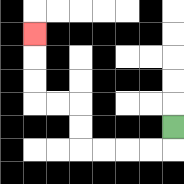{'start': '[7, 5]', 'end': '[1, 1]', 'path_directions': 'D,L,L,L,L,U,U,L,L,U,U,U', 'path_coordinates': '[[7, 5], [7, 6], [6, 6], [5, 6], [4, 6], [3, 6], [3, 5], [3, 4], [2, 4], [1, 4], [1, 3], [1, 2], [1, 1]]'}